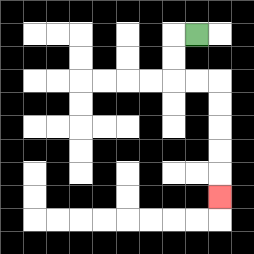{'start': '[8, 1]', 'end': '[9, 8]', 'path_directions': 'L,D,D,R,R,D,D,D,D,D', 'path_coordinates': '[[8, 1], [7, 1], [7, 2], [7, 3], [8, 3], [9, 3], [9, 4], [9, 5], [9, 6], [9, 7], [9, 8]]'}